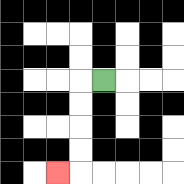{'start': '[4, 3]', 'end': '[2, 7]', 'path_directions': 'L,D,D,D,D,L', 'path_coordinates': '[[4, 3], [3, 3], [3, 4], [3, 5], [3, 6], [3, 7], [2, 7]]'}